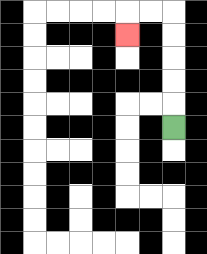{'start': '[7, 5]', 'end': '[5, 1]', 'path_directions': 'U,U,U,U,U,L,L,D', 'path_coordinates': '[[7, 5], [7, 4], [7, 3], [7, 2], [7, 1], [7, 0], [6, 0], [5, 0], [5, 1]]'}